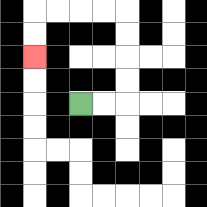{'start': '[3, 4]', 'end': '[1, 2]', 'path_directions': 'R,R,U,U,U,U,L,L,L,L,D,D', 'path_coordinates': '[[3, 4], [4, 4], [5, 4], [5, 3], [5, 2], [5, 1], [5, 0], [4, 0], [3, 0], [2, 0], [1, 0], [1, 1], [1, 2]]'}